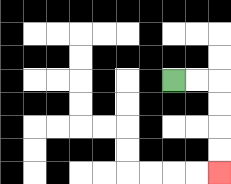{'start': '[7, 3]', 'end': '[9, 7]', 'path_directions': 'R,R,D,D,D,D', 'path_coordinates': '[[7, 3], [8, 3], [9, 3], [9, 4], [9, 5], [9, 6], [9, 7]]'}